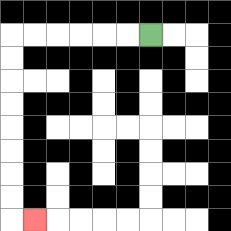{'start': '[6, 1]', 'end': '[1, 9]', 'path_directions': 'L,L,L,L,L,L,D,D,D,D,D,D,D,D,R', 'path_coordinates': '[[6, 1], [5, 1], [4, 1], [3, 1], [2, 1], [1, 1], [0, 1], [0, 2], [0, 3], [0, 4], [0, 5], [0, 6], [0, 7], [0, 8], [0, 9], [1, 9]]'}